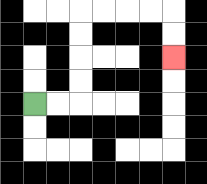{'start': '[1, 4]', 'end': '[7, 2]', 'path_directions': 'R,R,U,U,U,U,R,R,R,R,D,D', 'path_coordinates': '[[1, 4], [2, 4], [3, 4], [3, 3], [3, 2], [3, 1], [3, 0], [4, 0], [5, 0], [6, 0], [7, 0], [7, 1], [7, 2]]'}